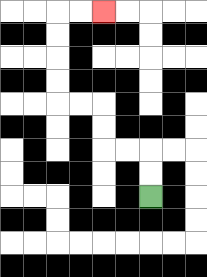{'start': '[6, 8]', 'end': '[4, 0]', 'path_directions': 'U,U,L,L,U,U,L,L,U,U,U,U,R,R', 'path_coordinates': '[[6, 8], [6, 7], [6, 6], [5, 6], [4, 6], [4, 5], [4, 4], [3, 4], [2, 4], [2, 3], [2, 2], [2, 1], [2, 0], [3, 0], [4, 0]]'}